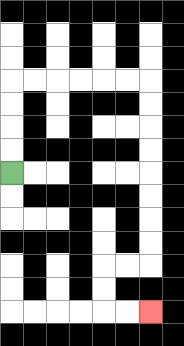{'start': '[0, 7]', 'end': '[6, 13]', 'path_directions': 'U,U,U,U,R,R,R,R,R,R,D,D,D,D,D,D,D,D,L,L,D,D,R,R', 'path_coordinates': '[[0, 7], [0, 6], [0, 5], [0, 4], [0, 3], [1, 3], [2, 3], [3, 3], [4, 3], [5, 3], [6, 3], [6, 4], [6, 5], [6, 6], [6, 7], [6, 8], [6, 9], [6, 10], [6, 11], [5, 11], [4, 11], [4, 12], [4, 13], [5, 13], [6, 13]]'}